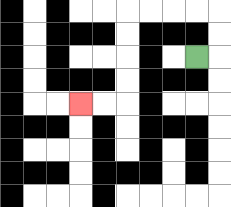{'start': '[8, 2]', 'end': '[3, 4]', 'path_directions': 'R,U,U,L,L,L,L,D,D,D,D,L,L', 'path_coordinates': '[[8, 2], [9, 2], [9, 1], [9, 0], [8, 0], [7, 0], [6, 0], [5, 0], [5, 1], [5, 2], [5, 3], [5, 4], [4, 4], [3, 4]]'}